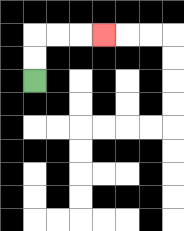{'start': '[1, 3]', 'end': '[4, 1]', 'path_directions': 'U,U,R,R,R', 'path_coordinates': '[[1, 3], [1, 2], [1, 1], [2, 1], [3, 1], [4, 1]]'}